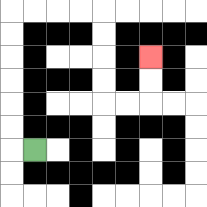{'start': '[1, 6]', 'end': '[6, 2]', 'path_directions': 'L,U,U,U,U,U,U,R,R,R,R,D,D,D,D,R,R,U,U', 'path_coordinates': '[[1, 6], [0, 6], [0, 5], [0, 4], [0, 3], [0, 2], [0, 1], [0, 0], [1, 0], [2, 0], [3, 0], [4, 0], [4, 1], [4, 2], [4, 3], [4, 4], [5, 4], [6, 4], [6, 3], [6, 2]]'}